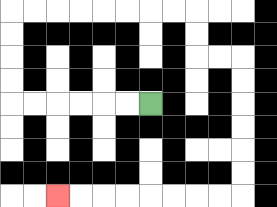{'start': '[6, 4]', 'end': '[2, 8]', 'path_directions': 'L,L,L,L,L,L,U,U,U,U,R,R,R,R,R,R,R,R,D,D,R,R,D,D,D,D,D,D,L,L,L,L,L,L,L,L', 'path_coordinates': '[[6, 4], [5, 4], [4, 4], [3, 4], [2, 4], [1, 4], [0, 4], [0, 3], [0, 2], [0, 1], [0, 0], [1, 0], [2, 0], [3, 0], [4, 0], [5, 0], [6, 0], [7, 0], [8, 0], [8, 1], [8, 2], [9, 2], [10, 2], [10, 3], [10, 4], [10, 5], [10, 6], [10, 7], [10, 8], [9, 8], [8, 8], [7, 8], [6, 8], [5, 8], [4, 8], [3, 8], [2, 8]]'}